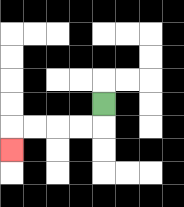{'start': '[4, 4]', 'end': '[0, 6]', 'path_directions': 'D,L,L,L,L,D', 'path_coordinates': '[[4, 4], [4, 5], [3, 5], [2, 5], [1, 5], [0, 5], [0, 6]]'}